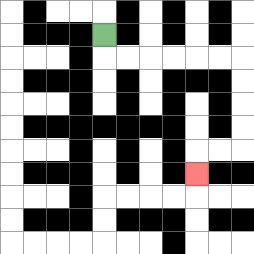{'start': '[4, 1]', 'end': '[8, 7]', 'path_directions': 'D,R,R,R,R,R,R,D,D,D,D,L,L,D', 'path_coordinates': '[[4, 1], [4, 2], [5, 2], [6, 2], [7, 2], [8, 2], [9, 2], [10, 2], [10, 3], [10, 4], [10, 5], [10, 6], [9, 6], [8, 6], [8, 7]]'}